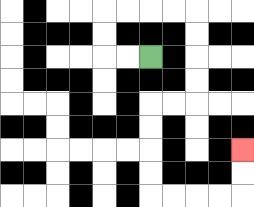{'start': '[6, 2]', 'end': '[10, 6]', 'path_directions': 'L,L,U,U,R,R,R,R,D,D,D,D,L,L,D,D,D,D,R,R,R,R,U,U', 'path_coordinates': '[[6, 2], [5, 2], [4, 2], [4, 1], [4, 0], [5, 0], [6, 0], [7, 0], [8, 0], [8, 1], [8, 2], [8, 3], [8, 4], [7, 4], [6, 4], [6, 5], [6, 6], [6, 7], [6, 8], [7, 8], [8, 8], [9, 8], [10, 8], [10, 7], [10, 6]]'}